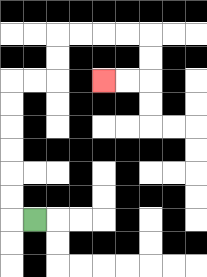{'start': '[1, 9]', 'end': '[4, 3]', 'path_directions': 'L,U,U,U,U,U,U,R,R,U,U,R,R,R,R,D,D,L,L', 'path_coordinates': '[[1, 9], [0, 9], [0, 8], [0, 7], [0, 6], [0, 5], [0, 4], [0, 3], [1, 3], [2, 3], [2, 2], [2, 1], [3, 1], [4, 1], [5, 1], [6, 1], [6, 2], [6, 3], [5, 3], [4, 3]]'}